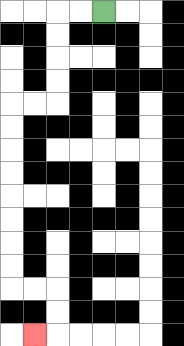{'start': '[4, 0]', 'end': '[1, 14]', 'path_directions': 'L,L,D,D,D,D,L,L,D,D,D,D,D,D,D,D,R,R,D,D,L', 'path_coordinates': '[[4, 0], [3, 0], [2, 0], [2, 1], [2, 2], [2, 3], [2, 4], [1, 4], [0, 4], [0, 5], [0, 6], [0, 7], [0, 8], [0, 9], [0, 10], [0, 11], [0, 12], [1, 12], [2, 12], [2, 13], [2, 14], [1, 14]]'}